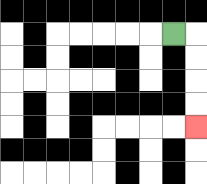{'start': '[7, 1]', 'end': '[8, 5]', 'path_directions': 'R,D,D,D,D', 'path_coordinates': '[[7, 1], [8, 1], [8, 2], [8, 3], [8, 4], [8, 5]]'}